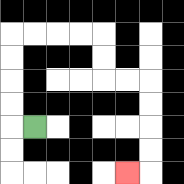{'start': '[1, 5]', 'end': '[5, 7]', 'path_directions': 'L,U,U,U,U,R,R,R,R,D,D,R,R,D,D,D,D,L', 'path_coordinates': '[[1, 5], [0, 5], [0, 4], [0, 3], [0, 2], [0, 1], [1, 1], [2, 1], [3, 1], [4, 1], [4, 2], [4, 3], [5, 3], [6, 3], [6, 4], [6, 5], [6, 6], [6, 7], [5, 7]]'}